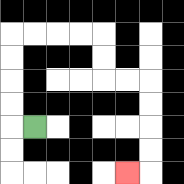{'start': '[1, 5]', 'end': '[5, 7]', 'path_directions': 'L,U,U,U,U,R,R,R,R,D,D,R,R,D,D,D,D,L', 'path_coordinates': '[[1, 5], [0, 5], [0, 4], [0, 3], [0, 2], [0, 1], [1, 1], [2, 1], [3, 1], [4, 1], [4, 2], [4, 3], [5, 3], [6, 3], [6, 4], [6, 5], [6, 6], [6, 7], [5, 7]]'}